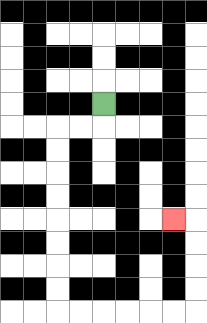{'start': '[4, 4]', 'end': '[7, 9]', 'path_directions': 'D,L,L,D,D,D,D,D,D,D,D,R,R,R,R,R,R,U,U,U,U,L', 'path_coordinates': '[[4, 4], [4, 5], [3, 5], [2, 5], [2, 6], [2, 7], [2, 8], [2, 9], [2, 10], [2, 11], [2, 12], [2, 13], [3, 13], [4, 13], [5, 13], [6, 13], [7, 13], [8, 13], [8, 12], [8, 11], [8, 10], [8, 9], [7, 9]]'}